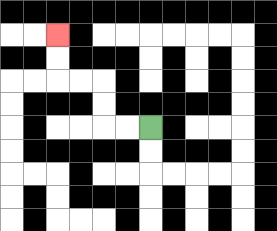{'start': '[6, 5]', 'end': '[2, 1]', 'path_directions': 'L,L,U,U,L,L,U,U', 'path_coordinates': '[[6, 5], [5, 5], [4, 5], [4, 4], [4, 3], [3, 3], [2, 3], [2, 2], [2, 1]]'}